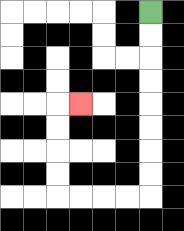{'start': '[6, 0]', 'end': '[3, 4]', 'path_directions': 'D,D,D,D,D,D,D,D,L,L,L,L,U,U,U,U,R', 'path_coordinates': '[[6, 0], [6, 1], [6, 2], [6, 3], [6, 4], [6, 5], [6, 6], [6, 7], [6, 8], [5, 8], [4, 8], [3, 8], [2, 8], [2, 7], [2, 6], [2, 5], [2, 4], [3, 4]]'}